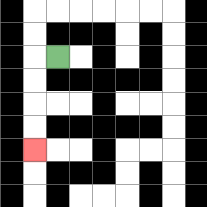{'start': '[2, 2]', 'end': '[1, 6]', 'path_directions': 'L,D,D,D,D', 'path_coordinates': '[[2, 2], [1, 2], [1, 3], [1, 4], [1, 5], [1, 6]]'}